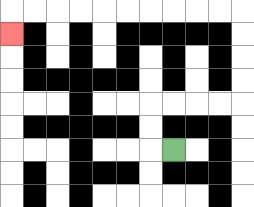{'start': '[7, 6]', 'end': '[0, 1]', 'path_directions': 'L,U,U,R,R,R,R,U,U,U,U,L,L,L,L,L,L,L,L,L,L,D', 'path_coordinates': '[[7, 6], [6, 6], [6, 5], [6, 4], [7, 4], [8, 4], [9, 4], [10, 4], [10, 3], [10, 2], [10, 1], [10, 0], [9, 0], [8, 0], [7, 0], [6, 0], [5, 0], [4, 0], [3, 0], [2, 0], [1, 0], [0, 0], [0, 1]]'}